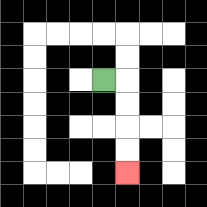{'start': '[4, 3]', 'end': '[5, 7]', 'path_directions': 'R,D,D,D,D', 'path_coordinates': '[[4, 3], [5, 3], [5, 4], [5, 5], [5, 6], [5, 7]]'}